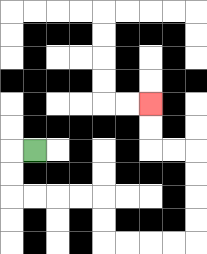{'start': '[1, 6]', 'end': '[6, 4]', 'path_directions': 'L,D,D,R,R,R,R,D,D,R,R,R,R,U,U,U,U,L,L,U,U', 'path_coordinates': '[[1, 6], [0, 6], [0, 7], [0, 8], [1, 8], [2, 8], [3, 8], [4, 8], [4, 9], [4, 10], [5, 10], [6, 10], [7, 10], [8, 10], [8, 9], [8, 8], [8, 7], [8, 6], [7, 6], [6, 6], [6, 5], [6, 4]]'}